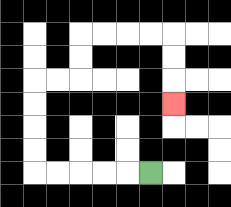{'start': '[6, 7]', 'end': '[7, 4]', 'path_directions': 'L,L,L,L,L,U,U,U,U,R,R,U,U,R,R,R,R,D,D,D', 'path_coordinates': '[[6, 7], [5, 7], [4, 7], [3, 7], [2, 7], [1, 7], [1, 6], [1, 5], [1, 4], [1, 3], [2, 3], [3, 3], [3, 2], [3, 1], [4, 1], [5, 1], [6, 1], [7, 1], [7, 2], [7, 3], [7, 4]]'}